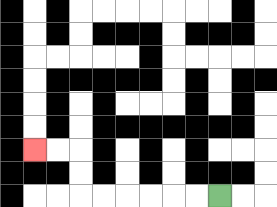{'start': '[9, 8]', 'end': '[1, 6]', 'path_directions': 'L,L,L,L,L,L,U,U,L,L', 'path_coordinates': '[[9, 8], [8, 8], [7, 8], [6, 8], [5, 8], [4, 8], [3, 8], [3, 7], [3, 6], [2, 6], [1, 6]]'}